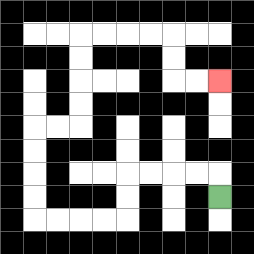{'start': '[9, 8]', 'end': '[9, 3]', 'path_directions': 'U,L,L,L,L,D,D,L,L,L,L,U,U,U,U,R,R,U,U,U,U,R,R,R,R,D,D,R,R', 'path_coordinates': '[[9, 8], [9, 7], [8, 7], [7, 7], [6, 7], [5, 7], [5, 8], [5, 9], [4, 9], [3, 9], [2, 9], [1, 9], [1, 8], [1, 7], [1, 6], [1, 5], [2, 5], [3, 5], [3, 4], [3, 3], [3, 2], [3, 1], [4, 1], [5, 1], [6, 1], [7, 1], [7, 2], [7, 3], [8, 3], [9, 3]]'}